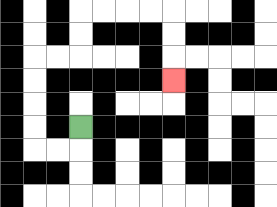{'start': '[3, 5]', 'end': '[7, 3]', 'path_directions': 'D,L,L,U,U,U,U,R,R,U,U,R,R,R,R,D,D,D', 'path_coordinates': '[[3, 5], [3, 6], [2, 6], [1, 6], [1, 5], [1, 4], [1, 3], [1, 2], [2, 2], [3, 2], [3, 1], [3, 0], [4, 0], [5, 0], [6, 0], [7, 0], [7, 1], [7, 2], [7, 3]]'}